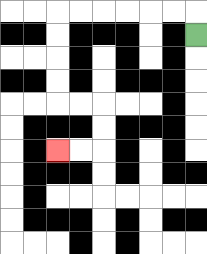{'start': '[8, 1]', 'end': '[2, 6]', 'path_directions': 'U,L,L,L,L,L,L,D,D,D,D,R,R,D,D,L,L', 'path_coordinates': '[[8, 1], [8, 0], [7, 0], [6, 0], [5, 0], [4, 0], [3, 0], [2, 0], [2, 1], [2, 2], [2, 3], [2, 4], [3, 4], [4, 4], [4, 5], [4, 6], [3, 6], [2, 6]]'}